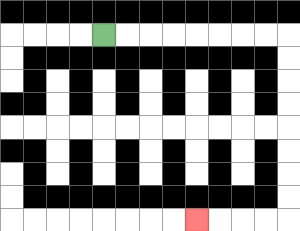{'start': '[4, 1]', 'end': '[8, 9]', 'path_directions': 'R,R,R,R,R,R,R,R,D,D,D,D,D,D,D,D,L,L,L,L', 'path_coordinates': '[[4, 1], [5, 1], [6, 1], [7, 1], [8, 1], [9, 1], [10, 1], [11, 1], [12, 1], [12, 2], [12, 3], [12, 4], [12, 5], [12, 6], [12, 7], [12, 8], [12, 9], [11, 9], [10, 9], [9, 9], [8, 9]]'}